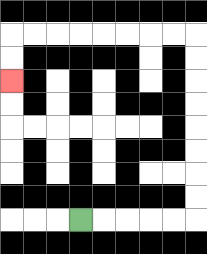{'start': '[3, 9]', 'end': '[0, 3]', 'path_directions': 'R,R,R,R,R,U,U,U,U,U,U,U,U,L,L,L,L,L,L,L,L,D,D', 'path_coordinates': '[[3, 9], [4, 9], [5, 9], [6, 9], [7, 9], [8, 9], [8, 8], [8, 7], [8, 6], [8, 5], [8, 4], [8, 3], [8, 2], [8, 1], [7, 1], [6, 1], [5, 1], [4, 1], [3, 1], [2, 1], [1, 1], [0, 1], [0, 2], [0, 3]]'}